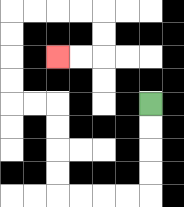{'start': '[6, 4]', 'end': '[2, 2]', 'path_directions': 'D,D,D,D,L,L,L,L,U,U,U,U,L,L,U,U,U,U,R,R,R,R,D,D,L,L', 'path_coordinates': '[[6, 4], [6, 5], [6, 6], [6, 7], [6, 8], [5, 8], [4, 8], [3, 8], [2, 8], [2, 7], [2, 6], [2, 5], [2, 4], [1, 4], [0, 4], [0, 3], [0, 2], [0, 1], [0, 0], [1, 0], [2, 0], [3, 0], [4, 0], [4, 1], [4, 2], [3, 2], [2, 2]]'}